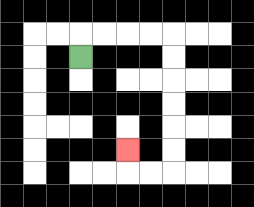{'start': '[3, 2]', 'end': '[5, 6]', 'path_directions': 'U,R,R,R,R,D,D,D,D,D,D,L,L,U', 'path_coordinates': '[[3, 2], [3, 1], [4, 1], [5, 1], [6, 1], [7, 1], [7, 2], [7, 3], [7, 4], [7, 5], [7, 6], [7, 7], [6, 7], [5, 7], [5, 6]]'}